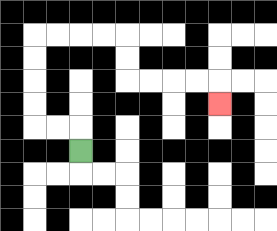{'start': '[3, 6]', 'end': '[9, 4]', 'path_directions': 'U,L,L,U,U,U,U,R,R,R,R,D,D,R,R,R,R,D', 'path_coordinates': '[[3, 6], [3, 5], [2, 5], [1, 5], [1, 4], [1, 3], [1, 2], [1, 1], [2, 1], [3, 1], [4, 1], [5, 1], [5, 2], [5, 3], [6, 3], [7, 3], [8, 3], [9, 3], [9, 4]]'}